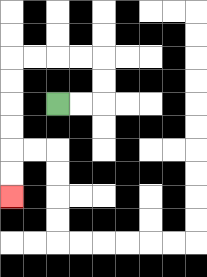{'start': '[2, 4]', 'end': '[0, 8]', 'path_directions': 'R,R,U,U,L,L,L,L,D,D,D,D,D,D', 'path_coordinates': '[[2, 4], [3, 4], [4, 4], [4, 3], [4, 2], [3, 2], [2, 2], [1, 2], [0, 2], [0, 3], [0, 4], [0, 5], [0, 6], [0, 7], [0, 8]]'}